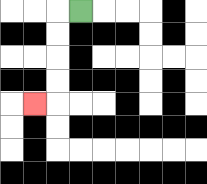{'start': '[3, 0]', 'end': '[1, 4]', 'path_directions': 'L,D,D,D,D,L', 'path_coordinates': '[[3, 0], [2, 0], [2, 1], [2, 2], [2, 3], [2, 4], [1, 4]]'}